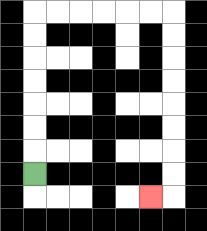{'start': '[1, 7]', 'end': '[6, 8]', 'path_directions': 'U,U,U,U,U,U,U,R,R,R,R,R,R,D,D,D,D,D,D,D,D,L', 'path_coordinates': '[[1, 7], [1, 6], [1, 5], [1, 4], [1, 3], [1, 2], [1, 1], [1, 0], [2, 0], [3, 0], [4, 0], [5, 0], [6, 0], [7, 0], [7, 1], [7, 2], [7, 3], [7, 4], [7, 5], [7, 6], [7, 7], [7, 8], [6, 8]]'}